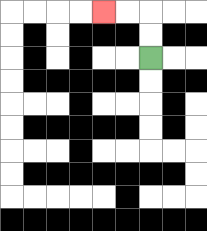{'start': '[6, 2]', 'end': '[4, 0]', 'path_directions': 'U,U,L,L', 'path_coordinates': '[[6, 2], [6, 1], [6, 0], [5, 0], [4, 0]]'}